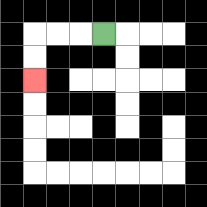{'start': '[4, 1]', 'end': '[1, 3]', 'path_directions': 'L,L,L,D,D', 'path_coordinates': '[[4, 1], [3, 1], [2, 1], [1, 1], [1, 2], [1, 3]]'}